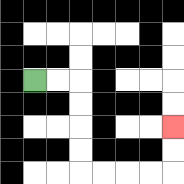{'start': '[1, 3]', 'end': '[7, 5]', 'path_directions': 'R,R,D,D,D,D,R,R,R,R,U,U', 'path_coordinates': '[[1, 3], [2, 3], [3, 3], [3, 4], [3, 5], [3, 6], [3, 7], [4, 7], [5, 7], [6, 7], [7, 7], [7, 6], [7, 5]]'}